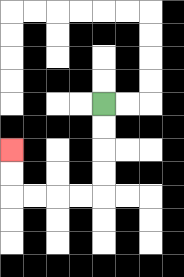{'start': '[4, 4]', 'end': '[0, 6]', 'path_directions': 'D,D,D,D,L,L,L,L,U,U', 'path_coordinates': '[[4, 4], [4, 5], [4, 6], [4, 7], [4, 8], [3, 8], [2, 8], [1, 8], [0, 8], [0, 7], [0, 6]]'}